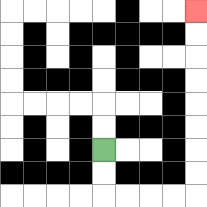{'start': '[4, 6]', 'end': '[8, 0]', 'path_directions': 'D,D,R,R,R,R,U,U,U,U,U,U,U,U', 'path_coordinates': '[[4, 6], [4, 7], [4, 8], [5, 8], [6, 8], [7, 8], [8, 8], [8, 7], [8, 6], [8, 5], [8, 4], [8, 3], [8, 2], [8, 1], [8, 0]]'}